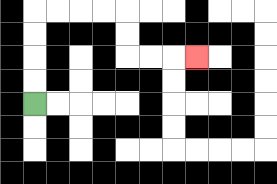{'start': '[1, 4]', 'end': '[8, 2]', 'path_directions': 'U,U,U,U,R,R,R,R,D,D,R,R,R', 'path_coordinates': '[[1, 4], [1, 3], [1, 2], [1, 1], [1, 0], [2, 0], [3, 0], [4, 0], [5, 0], [5, 1], [5, 2], [6, 2], [7, 2], [8, 2]]'}